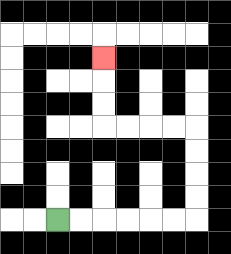{'start': '[2, 9]', 'end': '[4, 2]', 'path_directions': 'R,R,R,R,R,R,U,U,U,U,L,L,L,L,U,U,U', 'path_coordinates': '[[2, 9], [3, 9], [4, 9], [5, 9], [6, 9], [7, 9], [8, 9], [8, 8], [8, 7], [8, 6], [8, 5], [7, 5], [6, 5], [5, 5], [4, 5], [4, 4], [4, 3], [4, 2]]'}